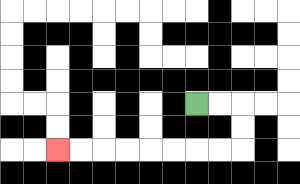{'start': '[8, 4]', 'end': '[2, 6]', 'path_directions': 'R,R,D,D,L,L,L,L,L,L,L,L', 'path_coordinates': '[[8, 4], [9, 4], [10, 4], [10, 5], [10, 6], [9, 6], [8, 6], [7, 6], [6, 6], [5, 6], [4, 6], [3, 6], [2, 6]]'}